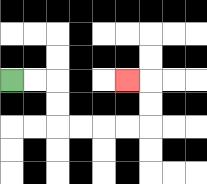{'start': '[0, 3]', 'end': '[5, 3]', 'path_directions': 'R,R,D,D,R,R,R,R,U,U,L', 'path_coordinates': '[[0, 3], [1, 3], [2, 3], [2, 4], [2, 5], [3, 5], [4, 5], [5, 5], [6, 5], [6, 4], [6, 3], [5, 3]]'}